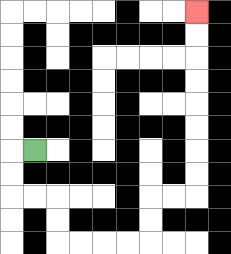{'start': '[1, 6]', 'end': '[8, 0]', 'path_directions': 'L,D,D,R,R,D,D,R,R,R,R,U,U,R,R,U,U,U,U,U,U,U,U', 'path_coordinates': '[[1, 6], [0, 6], [0, 7], [0, 8], [1, 8], [2, 8], [2, 9], [2, 10], [3, 10], [4, 10], [5, 10], [6, 10], [6, 9], [6, 8], [7, 8], [8, 8], [8, 7], [8, 6], [8, 5], [8, 4], [8, 3], [8, 2], [8, 1], [8, 0]]'}